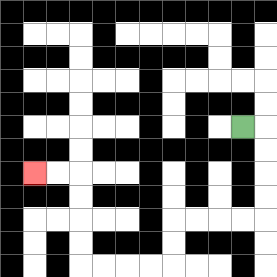{'start': '[10, 5]', 'end': '[1, 7]', 'path_directions': 'R,D,D,D,D,L,L,L,L,D,D,L,L,L,L,U,U,U,U,L,L', 'path_coordinates': '[[10, 5], [11, 5], [11, 6], [11, 7], [11, 8], [11, 9], [10, 9], [9, 9], [8, 9], [7, 9], [7, 10], [7, 11], [6, 11], [5, 11], [4, 11], [3, 11], [3, 10], [3, 9], [3, 8], [3, 7], [2, 7], [1, 7]]'}